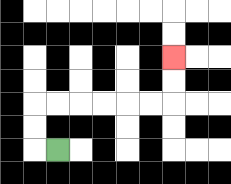{'start': '[2, 6]', 'end': '[7, 2]', 'path_directions': 'L,U,U,R,R,R,R,R,R,U,U', 'path_coordinates': '[[2, 6], [1, 6], [1, 5], [1, 4], [2, 4], [3, 4], [4, 4], [5, 4], [6, 4], [7, 4], [7, 3], [7, 2]]'}